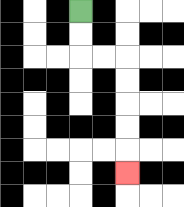{'start': '[3, 0]', 'end': '[5, 7]', 'path_directions': 'D,D,R,R,D,D,D,D,D', 'path_coordinates': '[[3, 0], [3, 1], [3, 2], [4, 2], [5, 2], [5, 3], [5, 4], [5, 5], [5, 6], [5, 7]]'}